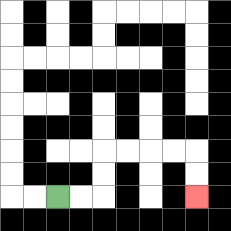{'start': '[2, 8]', 'end': '[8, 8]', 'path_directions': 'R,R,U,U,R,R,R,R,D,D', 'path_coordinates': '[[2, 8], [3, 8], [4, 8], [4, 7], [4, 6], [5, 6], [6, 6], [7, 6], [8, 6], [8, 7], [8, 8]]'}